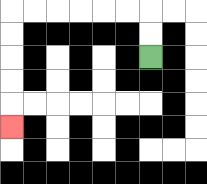{'start': '[6, 2]', 'end': '[0, 5]', 'path_directions': 'U,U,L,L,L,L,L,L,D,D,D,D,D', 'path_coordinates': '[[6, 2], [6, 1], [6, 0], [5, 0], [4, 0], [3, 0], [2, 0], [1, 0], [0, 0], [0, 1], [0, 2], [0, 3], [0, 4], [0, 5]]'}